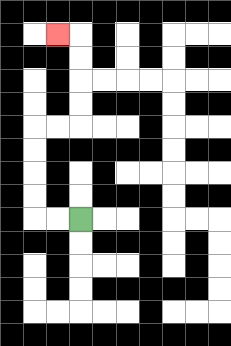{'start': '[3, 9]', 'end': '[2, 1]', 'path_directions': 'L,L,U,U,U,U,R,R,U,U,U,U,L', 'path_coordinates': '[[3, 9], [2, 9], [1, 9], [1, 8], [1, 7], [1, 6], [1, 5], [2, 5], [3, 5], [3, 4], [3, 3], [3, 2], [3, 1], [2, 1]]'}